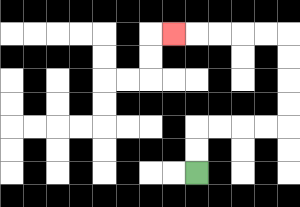{'start': '[8, 7]', 'end': '[7, 1]', 'path_directions': 'U,U,R,R,R,R,U,U,U,U,L,L,L,L,L', 'path_coordinates': '[[8, 7], [8, 6], [8, 5], [9, 5], [10, 5], [11, 5], [12, 5], [12, 4], [12, 3], [12, 2], [12, 1], [11, 1], [10, 1], [9, 1], [8, 1], [7, 1]]'}